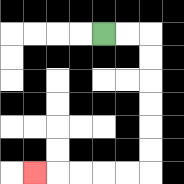{'start': '[4, 1]', 'end': '[1, 7]', 'path_directions': 'R,R,D,D,D,D,D,D,L,L,L,L,L', 'path_coordinates': '[[4, 1], [5, 1], [6, 1], [6, 2], [6, 3], [6, 4], [6, 5], [6, 6], [6, 7], [5, 7], [4, 7], [3, 7], [2, 7], [1, 7]]'}